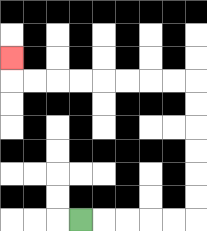{'start': '[3, 9]', 'end': '[0, 2]', 'path_directions': 'R,R,R,R,R,U,U,U,U,U,U,L,L,L,L,L,L,L,L,U', 'path_coordinates': '[[3, 9], [4, 9], [5, 9], [6, 9], [7, 9], [8, 9], [8, 8], [8, 7], [8, 6], [8, 5], [8, 4], [8, 3], [7, 3], [6, 3], [5, 3], [4, 3], [3, 3], [2, 3], [1, 3], [0, 3], [0, 2]]'}